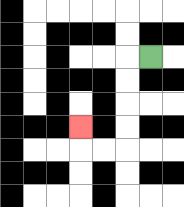{'start': '[6, 2]', 'end': '[3, 5]', 'path_directions': 'L,D,D,D,D,L,L,U', 'path_coordinates': '[[6, 2], [5, 2], [5, 3], [5, 4], [5, 5], [5, 6], [4, 6], [3, 6], [3, 5]]'}